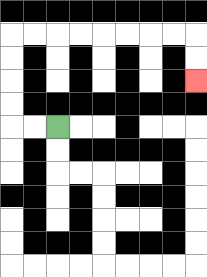{'start': '[2, 5]', 'end': '[8, 3]', 'path_directions': 'L,L,U,U,U,U,R,R,R,R,R,R,R,R,D,D', 'path_coordinates': '[[2, 5], [1, 5], [0, 5], [0, 4], [0, 3], [0, 2], [0, 1], [1, 1], [2, 1], [3, 1], [4, 1], [5, 1], [6, 1], [7, 1], [8, 1], [8, 2], [8, 3]]'}